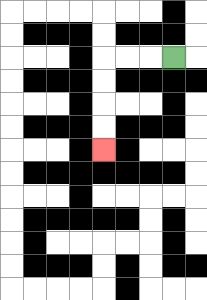{'start': '[7, 2]', 'end': '[4, 6]', 'path_directions': 'L,L,L,D,D,D,D', 'path_coordinates': '[[7, 2], [6, 2], [5, 2], [4, 2], [4, 3], [4, 4], [4, 5], [4, 6]]'}